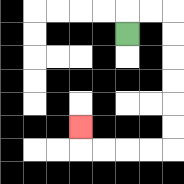{'start': '[5, 1]', 'end': '[3, 5]', 'path_directions': 'U,R,R,D,D,D,D,D,D,L,L,L,L,U', 'path_coordinates': '[[5, 1], [5, 0], [6, 0], [7, 0], [7, 1], [7, 2], [7, 3], [7, 4], [7, 5], [7, 6], [6, 6], [5, 6], [4, 6], [3, 6], [3, 5]]'}